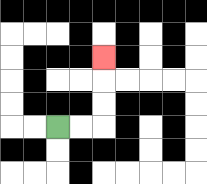{'start': '[2, 5]', 'end': '[4, 2]', 'path_directions': 'R,R,U,U,U', 'path_coordinates': '[[2, 5], [3, 5], [4, 5], [4, 4], [4, 3], [4, 2]]'}